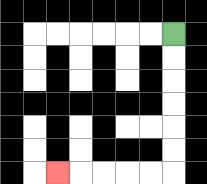{'start': '[7, 1]', 'end': '[2, 7]', 'path_directions': 'D,D,D,D,D,D,L,L,L,L,L', 'path_coordinates': '[[7, 1], [7, 2], [7, 3], [7, 4], [7, 5], [7, 6], [7, 7], [6, 7], [5, 7], [4, 7], [3, 7], [2, 7]]'}